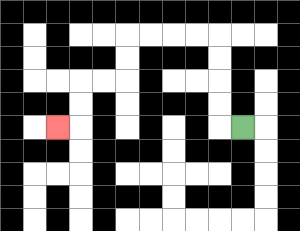{'start': '[10, 5]', 'end': '[2, 5]', 'path_directions': 'L,U,U,U,U,L,L,L,L,D,D,L,L,D,D,L', 'path_coordinates': '[[10, 5], [9, 5], [9, 4], [9, 3], [9, 2], [9, 1], [8, 1], [7, 1], [6, 1], [5, 1], [5, 2], [5, 3], [4, 3], [3, 3], [3, 4], [3, 5], [2, 5]]'}